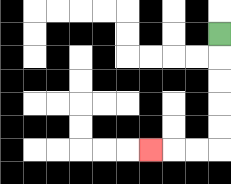{'start': '[9, 1]', 'end': '[6, 6]', 'path_directions': 'D,D,D,D,D,L,L,L', 'path_coordinates': '[[9, 1], [9, 2], [9, 3], [9, 4], [9, 5], [9, 6], [8, 6], [7, 6], [6, 6]]'}